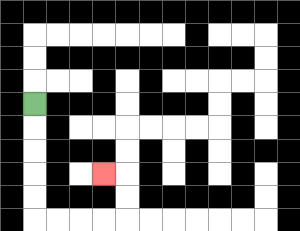{'start': '[1, 4]', 'end': '[4, 7]', 'path_directions': 'D,D,D,D,D,R,R,R,R,U,U,L', 'path_coordinates': '[[1, 4], [1, 5], [1, 6], [1, 7], [1, 8], [1, 9], [2, 9], [3, 9], [4, 9], [5, 9], [5, 8], [5, 7], [4, 7]]'}